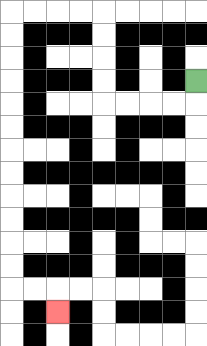{'start': '[8, 3]', 'end': '[2, 13]', 'path_directions': 'D,L,L,L,L,U,U,U,U,L,L,L,L,D,D,D,D,D,D,D,D,D,D,D,D,R,R,D', 'path_coordinates': '[[8, 3], [8, 4], [7, 4], [6, 4], [5, 4], [4, 4], [4, 3], [4, 2], [4, 1], [4, 0], [3, 0], [2, 0], [1, 0], [0, 0], [0, 1], [0, 2], [0, 3], [0, 4], [0, 5], [0, 6], [0, 7], [0, 8], [0, 9], [0, 10], [0, 11], [0, 12], [1, 12], [2, 12], [2, 13]]'}